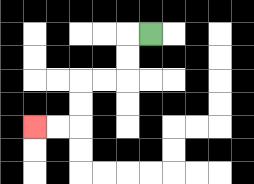{'start': '[6, 1]', 'end': '[1, 5]', 'path_directions': 'L,D,D,L,L,D,D,L,L', 'path_coordinates': '[[6, 1], [5, 1], [5, 2], [5, 3], [4, 3], [3, 3], [3, 4], [3, 5], [2, 5], [1, 5]]'}